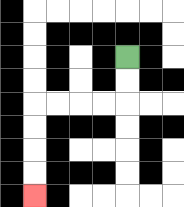{'start': '[5, 2]', 'end': '[1, 8]', 'path_directions': 'D,D,L,L,L,L,D,D,D,D', 'path_coordinates': '[[5, 2], [5, 3], [5, 4], [4, 4], [3, 4], [2, 4], [1, 4], [1, 5], [1, 6], [1, 7], [1, 8]]'}